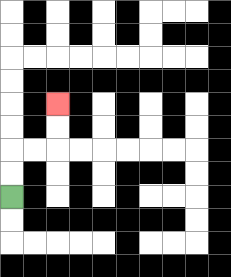{'start': '[0, 8]', 'end': '[2, 4]', 'path_directions': 'U,U,R,R,U,U', 'path_coordinates': '[[0, 8], [0, 7], [0, 6], [1, 6], [2, 6], [2, 5], [2, 4]]'}